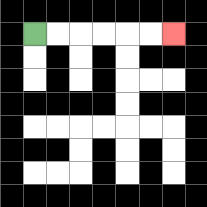{'start': '[1, 1]', 'end': '[7, 1]', 'path_directions': 'R,R,R,R,R,R', 'path_coordinates': '[[1, 1], [2, 1], [3, 1], [4, 1], [5, 1], [6, 1], [7, 1]]'}